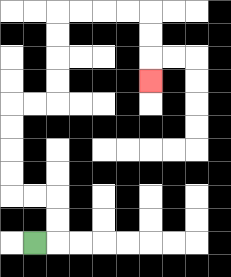{'start': '[1, 10]', 'end': '[6, 3]', 'path_directions': 'R,U,U,L,L,U,U,U,U,R,R,U,U,U,U,R,R,R,R,D,D,D', 'path_coordinates': '[[1, 10], [2, 10], [2, 9], [2, 8], [1, 8], [0, 8], [0, 7], [0, 6], [0, 5], [0, 4], [1, 4], [2, 4], [2, 3], [2, 2], [2, 1], [2, 0], [3, 0], [4, 0], [5, 0], [6, 0], [6, 1], [6, 2], [6, 3]]'}